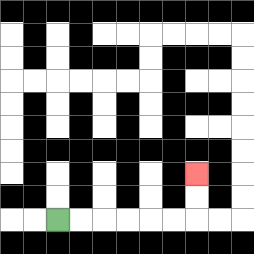{'start': '[2, 9]', 'end': '[8, 7]', 'path_directions': 'R,R,R,R,R,R,U,U', 'path_coordinates': '[[2, 9], [3, 9], [4, 9], [5, 9], [6, 9], [7, 9], [8, 9], [8, 8], [8, 7]]'}